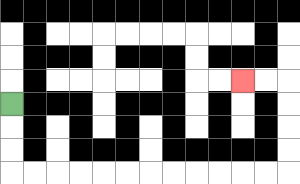{'start': '[0, 4]', 'end': '[10, 3]', 'path_directions': 'D,D,D,R,R,R,R,R,R,R,R,R,R,R,R,U,U,U,U,L,L', 'path_coordinates': '[[0, 4], [0, 5], [0, 6], [0, 7], [1, 7], [2, 7], [3, 7], [4, 7], [5, 7], [6, 7], [7, 7], [8, 7], [9, 7], [10, 7], [11, 7], [12, 7], [12, 6], [12, 5], [12, 4], [12, 3], [11, 3], [10, 3]]'}